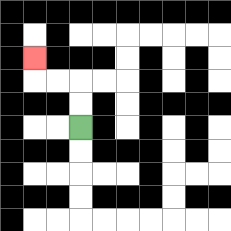{'start': '[3, 5]', 'end': '[1, 2]', 'path_directions': 'U,U,L,L,U', 'path_coordinates': '[[3, 5], [3, 4], [3, 3], [2, 3], [1, 3], [1, 2]]'}